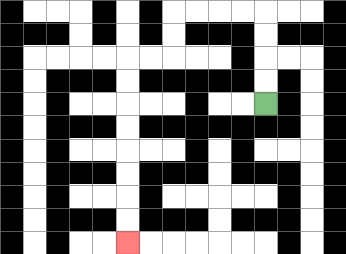{'start': '[11, 4]', 'end': '[5, 10]', 'path_directions': 'U,U,U,U,L,L,L,L,D,D,L,L,D,D,D,D,D,D,D,D', 'path_coordinates': '[[11, 4], [11, 3], [11, 2], [11, 1], [11, 0], [10, 0], [9, 0], [8, 0], [7, 0], [7, 1], [7, 2], [6, 2], [5, 2], [5, 3], [5, 4], [5, 5], [5, 6], [5, 7], [5, 8], [5, 9], [5, 10]]'}